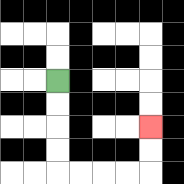{'start': '[2, 3]', 'end': '[6, 5]', 'path_directions': 'D,D,D,D,R,R,R,R,U,U', 'path_coordinates': '[[2, 3], [2, 4], [2, 5], [2, 6], [2, 7], [3, 7], [4, 7], [5, 7], [6, 7], [6, 6], [6, 5]]'}